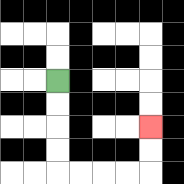{'start': '[2, 3]', 'end': '[6, 5]', 'path_directions': 'D,D,D,D,R,R,R,R,U,U', 'path_coordinates': '[[2, 3], [2, 4], [2, 5], [2, 6], [2, 7], [3, 7], [4, 7], [5, 7], [6, 7], [6, 6], [6, 5]]'}